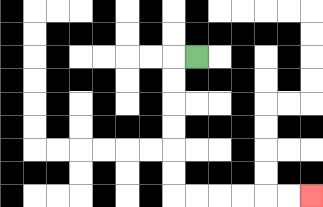{'start': '[8, 2]', 'end': '[13, 8]', 'path_directions': 'L,D,D,D,D,D,D,R,R,R,R,R,R', 'path_coordinates': '[[8, 2], [7, 2], [7, 3], [7, 4], [7, 5], [7, 6], [7, 7], [7, 8], [8, 8], [9, 8], [10, 8], [11, 8], [12, 8], [13, 8]]'}